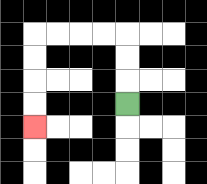{'start': '[5, 4]', 'end': '[1, 5]', 'path_directions': 'U,U,U,L,L,L,L,D,D,D,D', 'path_coordinates': '[[5, 4], [5, 3], [5, 2], [5, 1], [4, 1], [3, 1], [2, 1], [1, 1], [1, 2], [1, 3], [1, 4], [1, 5]]'}